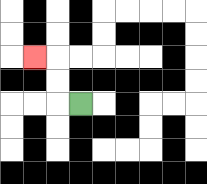{'start': '[3, 4]', 'end': '[1, 2]', 'path_directions': 'L,U,U,L', 'path_coordinates': '[[3, 4], [2, 4], [2, 3], [2, 2], [1, 2]]'}